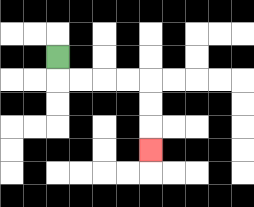{'start': '[2, 2]', 'end': '[6, 6]', 'path_directions': 'D,R,R,R,R,D,D,D', 'path_coordinates': '[[2, 2], [2, 3], [3, 3], [4, 3], [5, 3], [6, 3], [6, 4], [6, 5], [6, 6]]'}